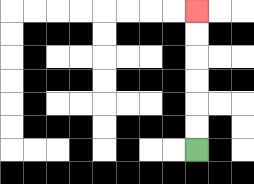{'start': '[8, 6]', 'end': '[8, 0]', 'path_directions': 'U,U,U,U,U,U', 'path_coordinates': '[[8, 6], [8, 5], [8, 4], [8, 3], [8, 2], [8, 1], [8, 0]]'}